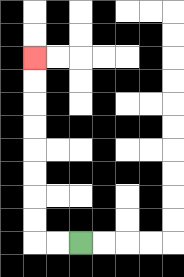{'start': '[3, 10]', 'end': '[1, 2]', 'path_directions': 'L,L,U,U,U,U,U,U,U,U', 'path_coordinates': '[[3, 10], [2, 10], [1, 10], [1, 9], [1, 8], [1, 7], [1, 6], [1, 5], [1, 4], [1, 3], [1, 2]]'}